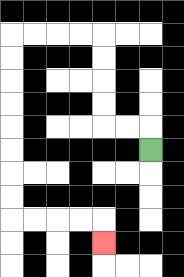{'start': '[6, 6]', 'end': '[4, 10]', 'path_directions': 'U,L,L,U,U,U,U,L,L,L,L,D,D,D,D,D,D,D,D,R,R,R,R,D', 'path_coordinates': '[[6, 6], [6, 5], [5, 5], [4, 5], [4, 4], [4, 3], [4, 2], [4, 1], [3, 1], [2, 1], [1, 1], [0, 1], [0, 2], [0, 3], [0, 4], [0, 5], [0, 6], [0, 7], [0, 8], [0, 9], [1, 9], [2, 9], [3, 9], [4, 9], [4, 10]]'}